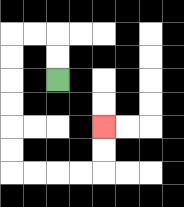{'start': '[2, 3]', 'end': '[4, 5]', 'path_directions': 'U,U,L,L,D,D,D,D,D,D,R,R,R,R,U,U', 'path_coordinates': '[[2, 3], [2, 2], [2, 1], [1, 1], [0, 1], [0, 2], [0, 3], [0, 4], [0, 5], [0, 6], [0, 7], [1, 7], [2, 7], [3, 7], [4, 7], [4, 6], [4, 5]]'}